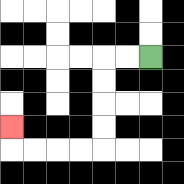{'start': '[6, 2]', 'end': '[0, 5]', 'path_directions': 'L,L,D,D,D,D,L,L,L,L,U', 'path_coordinates': '[[6, 2], [5, 2], [4, 2], [4, 3], [4, 4], [4, 5], [4, 6], [3, 6], [2, 6], [1, 6], [0, 6], [0, 5]]'}